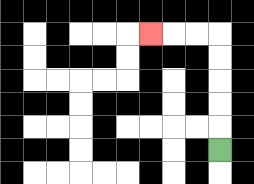{'start': '[9, 6]', 'end': '[6, 1]', 'path_directions': 'U,U,U,U,U,L,L,L', 'path_coordinates': '[[9, 6], [9, 5], [9, 4], [9, 3], [9, 2], [9, 1], [8, 1], [7, 1], [6, 1]]'}